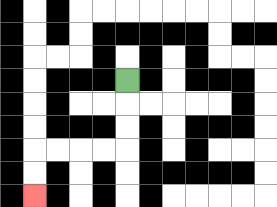{'start': '[5, 3]', 'end': '[1, 8]', 'path_directions': 'D,D,D,L,L,L,L,D,D', 'path_coordinates': '[[5, 3], [5, 4], [5, 5], [5, 6], [4, 6], [3, 6], [2, 6], [1, 6], [1, 7], [1, 8]]'}